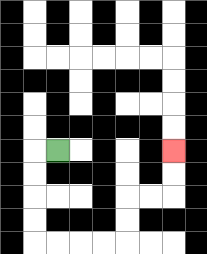{'start': '[2, 6]', 'end': '[7, 6]', 'path_directions': 'L,D,D,D,D,R,R,R,R,U,U,R,R,U,U', 'path_coordinates': '[[2, 6], [1, 6], [1, 7], [1, 8], [1, 9], [1, 10], [2, 10], [3, 10], [4, 10], [5, 10], [5, 9], [5, 8], [6, 8], [7, 8], [7, 7], [7, 6]]'}